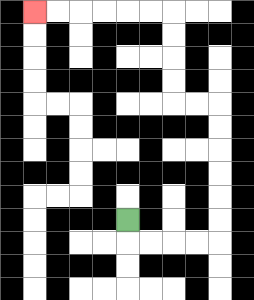{'start': '[5, 9]', 'end': '[1, 0]', 'path_directions': 'D,R,R,R,R,U,U,U,U,U,U,L,L,U,U,U,U,L,L,L,L,L,L', 'path_coordinates': '[[5, 9], [5, 10], [6, 10], [7, 10], [8, 10], [9, 10], [9, 9], [9, 8], [9, 7], [9, 6], [9, 5], [9, 4], [8, 4], [7, 4], [7, 3], [7, 2], [7, 1], [7, 0], [6, 0], [5, 0], [4, 0], [3, 0], [2, 0], [1, 0]]'}